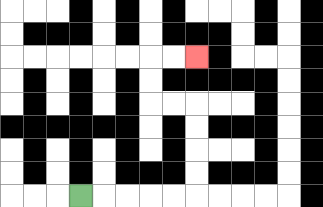{'start': '[3, 8]', 'end': '[8, 2]', 'path_directions': 'R,R,R,R,R,U,U,U,U,L,L,U,U,R,R', 'path_coordinates': '[[3, 8], [4, 8], [5, 8], [6, 8], [7, 8], [8, 8], [8, 7], [8, 6], [8, 5], [8, 4], [7, 4], [6, 4], [6, 3], [6, 2], [7, 2], [8, 2]]'}